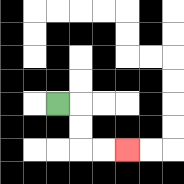{'start': '[2, 4]', 'end': '[5, 6]', 'path_directions': 'R,D,D,R,R', 'path_coordinates': '[[2, 4], [3, 4], [3, 5], [3, 6], [4, 6], [5, 6]]'}